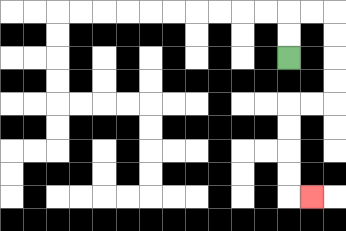{'start': '[12, 2]', 'end': '[13, 8]', 'path_directions': 'U,U,R,R,D,D,D,D,L,L,D,D,D,D,R', 'path_coordinates': '[[12, 2], [12, 1], [12, 0], [13, 0], [14, 0], [14, 1], [14, 2], [14, 3], [14, 4], [13, 4], [12, 4], [12, 5], [12, 6], [12, 7], [12, 8], [13, 8]]'}